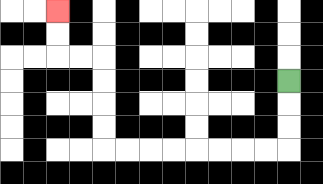{'start': '[12, 3]', 'end': '[2, 0]', 'path_directions': 'D,D,D,L,L,L,L,L,L,L,L,U,U,U,U,L,L,U,U', 'path_coordinates': '[[12, 3], [12, 4], [12, 5], [12, 6], [11, 6], [10, 6], [9, 6], [8, 6], [7, 6], [6, 6], [5, 6], [4, 6], [4, 5], [4, 4], [4, 3], [4, 2], [3, 2], [2, 2], [2, 1], [2, 0]]'}